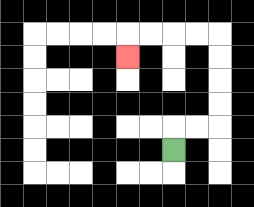{'start': '[7, 6]', 'end': '[5, 2]', 'path_directions': 'U,R,R,U,U,U,U,L,L,L,L,D', 'path_coordinates': '[[7, 6], [7, 5], [8, 5], [9, 5], [9, 4], [9, 3], [9, 2], [9, 1], [8, 1], [7, 1], [6, 1], [5, 1], [5, 2]]'}